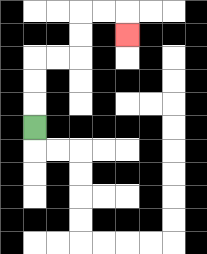{'start': '[1, 5]', 'end': '[5, 1]', 'path_directions': 'U,U,U,R,R,U,U,R,R,D', 'path_coordinates': '[[1, 5], [1, 4], [1, 3], [1, 2], [2, 2], [3, 2], [3, 1], [3, 0], [4, 0], [5, 0], [5, 1]]'}